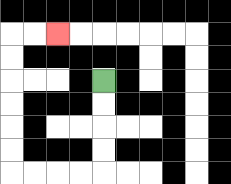{'start': '[4, 3]', 'end': '[2, 1]', 'path_directions': 'D,D,D,D,L,L,L,L,U,U,U,U,U,U,R,R', 'path_coordinates': '[[4, 3], [4, 4], [4, 5], [4, 6], [4, 7], [3, 7], [2, 7], [1, 7], [0, 7], [0, 6], [0, 5], [0, 4], [0, 3], [0, 2], [0, 1], [1, 1], [2, 1]]'}